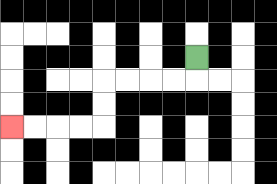{'start': '[8, 2]', 'end': '[0, 5]', 'path_directions': 'D,L,L,L,L,D,D,L,L,L,L', 'path_coordinates': '[[8, 2], [8, 3], [7, 3], [6, 3], [5, 3], [4, 3], [4, 4], [4, 5], [3, 5], [2, 5], [1, 5], [0, 5]]'}